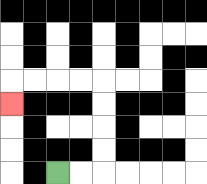{'start': '[2, 7]', 'end': '[0, 4]', 'path_directions': 'R,R,U,U,U,U,L,L,L,L,D', 'path_coordinates': '[[2, 7], [3, 7], [4, 7], [4, 6], [4, 5], [4, 4], [4, 3], [3, 3], [2, 3], [1, 3], [0, 3], [0, 4]]'}